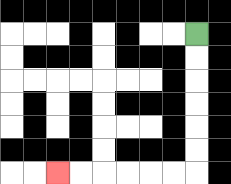{'start': '[8, 1]', 'end': '[2, 7]', 'path_directions': 'D,D,D,D,D,D,L,L,L,L,L,L', 'path_coordinates': '[[8, 1], [8, 2], [8, 3], [8, 4], [8, 5], [8, 6], [8, 7], [7, 7], [6, 7], [5, 7], [4, 7], [3, 7], [2, 7]]'}